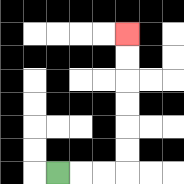{'start': '[2, 7]', 'end': '[5, 1]', 'path_directions': 'R,R,R,U,U,U,U,U,U', 'path_coordinates': '[[2, 7], [3, 7], [4, 7], [5, 7], [5, 6], [5, 5], [5, 4], [5, 3], [5, 2], [5, 1]]'}